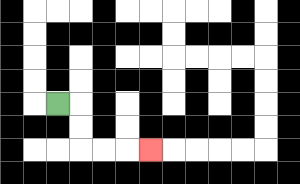{'start': '[2, 4]', 'end': '[6, 6]', 'path_directions': 'R,D,D,R,R,R', 'path_coordinates': '[[2, 4], [3, 4], [3, 5], [3, 6], [4, 6], [5, 6], [6, 6]]'}